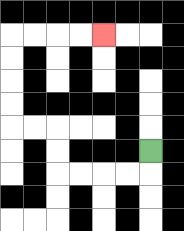{'start': '[6, 6]', 'end': '[4, 1]', 'path_directions': 'D,L,L,L,L,U,U,L,L,U,U,U,U,R,R,R,R', 'path_coordinates': '[[6, 6], [6, 7], [5, 7], [4, 7], [3, 7], [2, 7], [2, 6], [2, 5], [1, 5], [0, 5], [0, 4], [0, 3], [0, 2], [0, 1], [1, 1], [2, 1], [3, 1], [4, 1]]'}